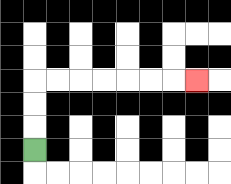{'start': '[1, 6]', 'end': '[8, 3]', 'path_directions': 'U,U,U,R,R,R,R,R,R,R', 'path_coordinates': '[[1, 6], [1, 5], [1, 4], [1, 3], [2, 3], [3, 3], [4, 3], [5, 3], [6, 3], [7, 3], [8, 3]]'}